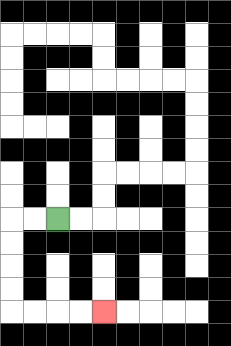{'start': '[2, 9]', 'end': '[4, 13]', 'path_directions': 'L,L,D,D,D,D,R,R,R,R', 'path_coordinates': '[[2, 9], [1, 9], [0, 9], [0, 10], [0, 11], [0, 12], [0, 13], [1, 13], [2, 13], [3, 13], [4, 13]]'}